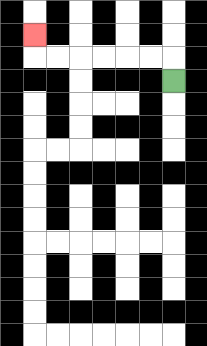{'start': '[7, 3]', 'end': '[1, 1]', 'path_directions': 'U,L,L,L,L,L,L,U', 'path_coordinates': '[[7, 3], [7, 2], [6, 2], [5, 2], [4, 2], [3, 2], [2, 2], [1, 2], [1, 1]]'}